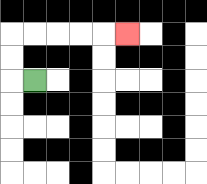{'start': '[1, 3]', 'end': '[5, 1]', 'path_directions': 'L,U,U,R,R,R,R,R', 'path_coordinates': '[[1, 3], [0, 3], [0, 2], [0, 1], [1, 1], [2, 1], [3, 1], [4, 1], [5, 1]]'}